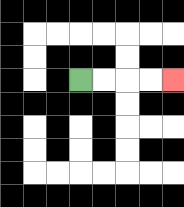{'start': '[3, 3]', 'end': '[7, 3]', 'path_directions': 'R,R,R,R', 'path_coordinates': '[[3, 3], [4, 3], [5, 3], [6, 3], [7, 3]]'}